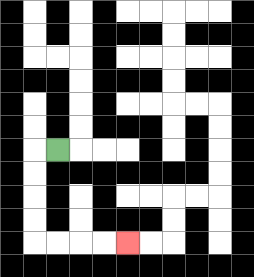{'start': '[2, 6]', 'end': '[5, 10]', 'path_directions': 'L,D,D,D,D,R,R,R,R', 'path_coordinates': '[[2, 6], [1, 6], [1, 7], [1, 8], [1, 9], [1, 10], [2, 10], [3, 10], [4, 10], [5, 10]]'}